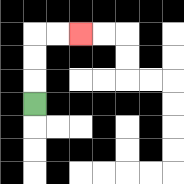{'start': '[1, 4]', 'end': '[3, 1]', 'path_directions': 'U,U,U,R,R', 'path_coordinates': '[[1, 4], [1, 3], [1, 2], [1, 1], [2, 1], [3, 1]]'}